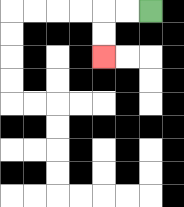{'start': '[6, 0]', 'end': '[4, 2]', 'path_directions': 'L,L,D,D', 'path_coordinates': '[[6, 0], [5, 0], [4, 0], [4, 1], [4, 2]]'}